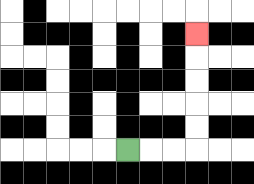{'start': '[5, 6]', 'end': '[8, 1]', 'path_directions': 'R,R,R,U,U,U,U,U', 'path_coordinates': '[[5, 6], [6, 6], [7, 6], [8, 6], [8, 5], [8, 4], [8, 3], [8, 2], [8, 1]]'}